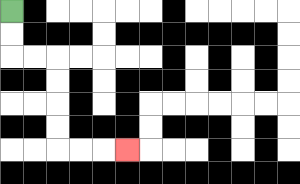{'start': '[0, 0]', 'end': '[5, 6]', 'path_directions': 'D,D,R,R,D,D,D,D,R,R,R', 'path_coordinates': '[[0, 0], [0, 1], [0, 2], [1, 2], [2, 2], [2, 3], [2, 4], [2, 5], [2, 6], [3, 6], [4, 6], [5, 6]]'}